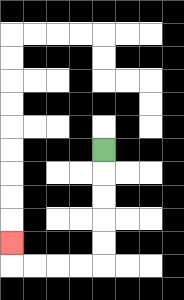{'start': '[4, 6]', 'end': '[0, 10]', 'path_directions': 'D,D,D,D,D,L,L,L,L,U', 'path_coordinates': '[[4, 6], [4, 7], [4, 8], [4, 9], [4, 10], [4, 11], [3, 11], [2, 11], [1, 11], [0, 11], [0, 10]]'}